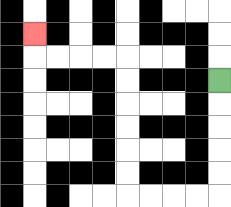{'start': '[9, 3]', 'end': '[1, 1]', 'path_directions': 'D,D,D,D,D,L,L,L,L,U,U,U,U,U,U,L,L,L,L,U', 'path_coordinates': '[[9, 3], [9, 4], [9, 5], [9, 6], [9, 7], [9, 8], [8, 8], [7, 8], [6, 8], [5, 8], [5, 7], [5, 6], [5, 5], [5, 4], [5, 3], [5, 2], [4, 2], [3, 2], [2, 2], [1, 2], [1, 1]]'}